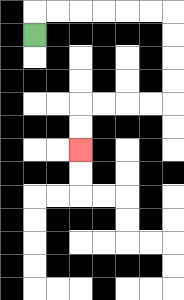{'start': '[1, 1]', 'end': '[3, 6]', 'path_directions': 'U,R,R,R,R,R,R,D,D,D,D,L,L,L,L,D,D', 'path_coordinates': '[[1, 1], [1, 0], [2, 0], [3, 0], [4, 0], [5, 0], [6, 0], [7, 0], [7, 1], [7, 2], [7, 3], [7, 4], [6, 4], [5, 4], [4, 4], [3, 4], [3, 5], [3, 6]]'}